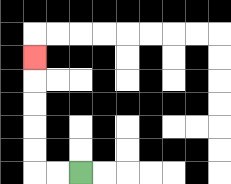{'start': '[3, 7]', 'end': '[1, 2]', 'path_directions': 'L,L,U,U,U,U,U', 'path_coordinates': '[[3, 7], [2, 7], [1, 7], [1, 6], [1, 5], [1, 4], [1, 3], [1, 2]]'}